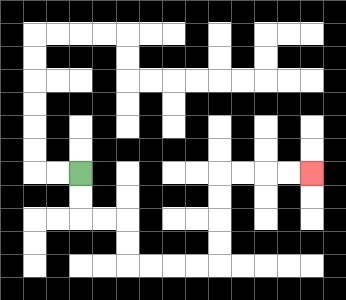{'start': '[3, 7]', 'end': '[13, 7]', 'path_directions': 'D,D,R,R,D,D,R,R,R,R,U,U,U,U,R,R,R,R', 'path_coordinates': '[[3, 7], [3, 8], [3, 9], [4, 9], [5, 9], [5, 10], [5, 11], [6, 11], [7, 11], [8, 11], [9, 11], [9, 10], [9, 9], [9, 8], [9, 7], [10, 7], [11, 7], [12, 7], [13, 7]]'}